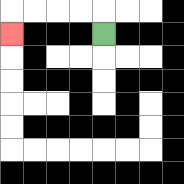{'start': '[4, 1]', 'end': '[0, 1]', 'path_directions': 'U,L,L,L,L,D', 'path_coordinates': '[[4, 1], [4, 0], [3, 0], [2, 0], [1, 0], [0, 0], [0, 1]]'}